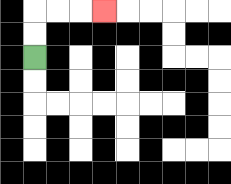{'start': '[1, 2]', 'end': '[4, 0]', 'path_directions': 'U,U,R,R,R', 'path_coordinates': '[[1, 2], [1, 1], [1, 0], [2, 0], [3, 0], [4, 0]]'}